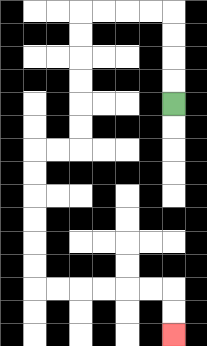{'start': '[7, 4]', 'end': '[7, 14]', 'path_directions': 'U,U,U,U,L,L,L,L,D,D,D,D,D,D,L,L,D,D,D,D,D,D,R,R,R,R,R,R,D,D', 'path_coordinates': '[[7, 4], [7, 3], [7, 2], [7, 1], [7, 0], [6, 0], [5, 0], [4, 0], [3, 0], [3, 1], [3, 2], [3, 3], [3, 4], [3, 5], [3, 6], [2, 6], [1, 6], [1, 7], [1, 8], [1, 9], [1, 10], [1, 11], [1, 12], [2, 12], [3, 12], [4, 12], [5, 12], [6, 12], [7, 12], [7, 13], [7, 14]]'}